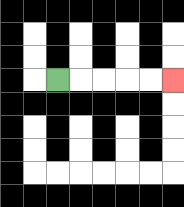{'start': '[2, 3]', 'end': '[7, 3]', 'path_directions': 'R,R,R,R,R', 'path_coordinates': '[[2, 3], [3, 3], [4, 3], [5, 3], [6, 3], [7, 3]]'}